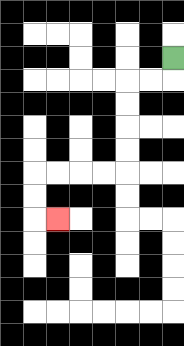{'start': '[7, 2]', 'end': '[2, 9]', 'path_directions': 'D,L,L,D,D,D,D,L,L,L,L,D,D,R', 'path_coordinates': '[[7, 2], [7, 3], [6, 3], [5, 3], [5, 4], [5, 5], [5, 6], [5, 7], [4, 7], [3, 7], [2, 7], [1, 7], [1, 8], [1, 9], [2, 9]]'}